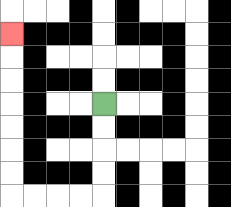{'start': '[4, 4]', 'end': '[0, 1]', 'path_directions': 'D,D,D,D,L,L,L,L,U,U,U,U,U,U,U', 'path_coordinates': '[[4, 4], [4, 5], [4, 6], [4, 7], [4, 8], [3, 8], [2, 8], [1, 8], [0, 8], [0, 7], [0, 6], [0, 5], [0, 4], [0, 3], [0, 2], [0, 1]]'}